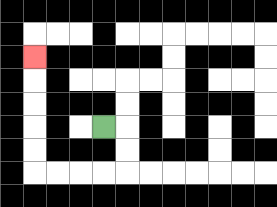{'start': '[4, 5]', 'end': '[1, 2]', 'path_directions': 'R,D,D,L,L,L,L,U,U,U,U,U', 'path_coordinates': '[[4, 5], [5, 5], [5, 6], [5, 7], [4, 7], [3, 7], [2, 7], [1, 7], [1, 6], [1, 5], [1, 4], [1, 3], [1, 2]]'}